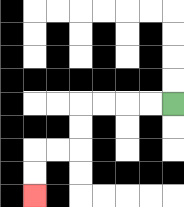{'start': '[7, 4]', 'end': '[1, 8]', 'path_directions': 'L,L,L,L,D,D,L,L,D,D', 'path_coordinates': '[[7, 4], [6, 4], [5, 4], [4, 4], [3, 4], [3, 5], [3, 6], [2, 6], [1, 6], [1, 7], [1, 8]]'}